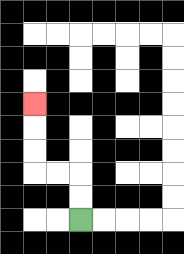{'start': '[3, 9]', 'end': '[1, 4]', 'path_directions': 'U,U,L,L,U,U,U', 'path_coordinates': '[[3, 9], [3, 8], [3, 7], [2, 7], [1, 7], [1, 6], [1, 5], [1, 4]]'}